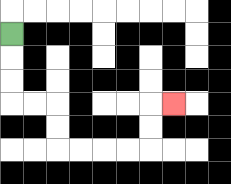{'start': '[0, 1]', 'end': '[7, 4]', 'path_directions': 'D,D,D,R,R,D,D,R,R,R,R,U,U,R', 'path_coordinates': '[[0, 1], [0, 2], [0, 3], [0, 4], [1, 4], [2, 4], [2, 5], [2, 6], [3, 6], [4, 6], [5, 6], [6, 6], [6, 5], [6, 4], [7, 4]]'}